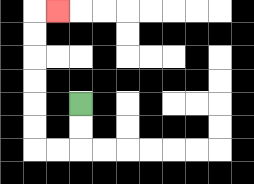{'start': '[3, 4]', 'end': '[2, 0]', 'path_directions': 'D,D,L,L,U,U,U,U,U,U,R', 'path_coordinates': '[[3, 4], [3, 5], [3, 6], [2, 6], [1, 6], [1, 5], [1, 4], [1, 3], [1, 2], [1, 1], [1, 0], [2, 0]]'}